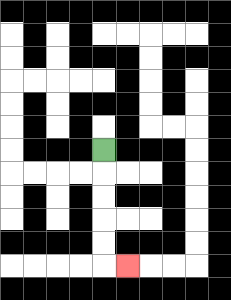{'start': '[4, 6]', 'end': '[5, 11]', 'path_directions': 'D,D,D,D,D,R', 'path_coordinates': '[[4, 6], [4, 7], [4, 8], [4, 9], [4, 10], [4, 11], [5, 11]]'}